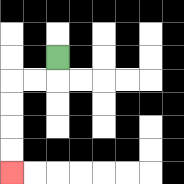{'start': '[2, 2]', 'end': '[0, 7]', 'path_directions': 'D,L,L,D,D,D,D', 'path_coordinates': '[[2, 2], [2, 3], [1, 3], [0, 3], [0, 4], [0, 5], [0, 6], [0, 7]]'}